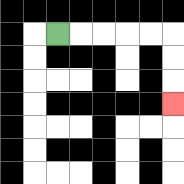{'start': '[2, 1]', 'end': '[7, 4]', 'path_directions': 'R,R,R,R,R,D,D,D', 'path_coordinates': '[[2, 1], [3, 1], [4, 1], [5, 1], [6, 1], [7, 1], [7, 2], [7, 3], [7, 4]]'}